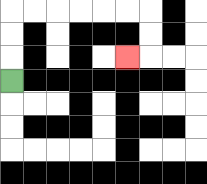{'start': '[0, 3]', 'end': '[5, 2]', 'path_directions': 'U,U,U,R,R,R,R,R,R,D,D,L', 'path_coordinates': '[[0, 3], [0, 2], [0, 1], [0, 0], [1, 0], [2, 0], [3, 0], [4, 0], [5, 0], [6, 0], [6, 1], [6, 2], [5, 2]]'}